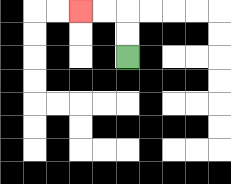{'start': '[5, 2]', 'end': '[3, 0]', 'path_directions': 'U,U,L,L', 'path_coordinates': '[[5, 2], [5, 1], [5, 0], [4, 0], [3, 0]]'}